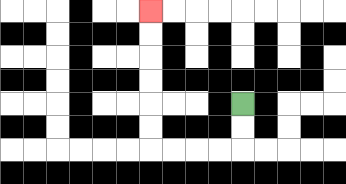{'start': '[10, 4]', 'end': '[6, 0]', 'path_directions': 'D,D,L,L,L,L,U,U,U,U,U,U', 'path_coordinates': '[[10, 4], [10, 5], [10, 6], [9, 6], [8, 6], [7, 6], [6, 6], [6, 5], [6, 4], [6, 3], [6, 2], [6, 1], [6, 0]]'}